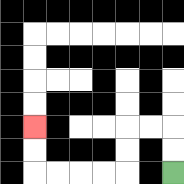{'start': '[7, 7]', 'end': '[1, 5]', 'path_directions': 'U,U,L,L,D,D,L,L,L,L,U,U', 'path_coordinates': '[[7, 7], [7, 6], [7, 5], [6, 5], [5, 5], [5, 6], [5, 7], [4, 7], [3, 7], [2, 7], [1, 7], [1, 6], [1, 5]]'}